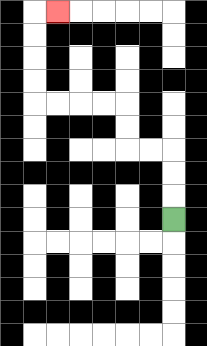{'start': '[7, 9]', 'end': '[2, 0]', 'path_directions': 'U,U,U,L,L,U,U,L,L,L,L,U,U,U,U,R', 'path_coordinates': '[[7, 9], [7, 8], [7, 7], [7, 6], [6, 6], [5, 6], [5, 5], [5, 4], [4, 4], [3, 4], [2, 4], [1, 4], [1, 3], [1, 2], [1, 1], [1, 0], [2, 0]]'}